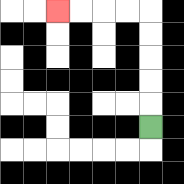{'start': '[6, 5]', 'end': '[2, 0]', 'path_directions': 'U,U,U,U,U,L,L,L,L', 'path_coordinates': '[[6, 5], [6, 4], [6, 3], [6, 2], [6, 1], [6, 0], [5, 0], [4, 0], [3, 0], [2, 0]]'}